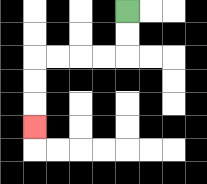{'start': '[5, 0]', 'end': '[1, 5]', 'path_directions': 'D,D,L,L,L,L,D,D,D', 'path_coordinates': '[[5, 0], [5, 1], [5, 2], [4, 2], [3, 2], [2, 2], [1, 2], [1, 3], [1, 4], [1, 5]]'}